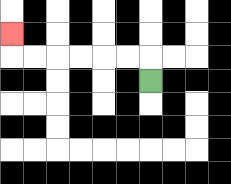{'start': '[6, 3]', 'end': '[0, 1]', 'path_directions': 'U,L,L,L,L,L,L,U', 'path_coordinates': '[[6, 3], [6, 2], [5, 2], [4, 2], [3, 2], [2, 2], [1, 2], [0, 2], [0, 1]]'}